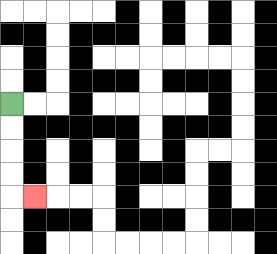{'start': '[0, 4]', 'end': '[1, 8]', 'path_directions': 'D,D,D,D,R', 'path_coordinates': '[[0, 4], [0, 5], [0, 6], [0, 7], [0, 8], [1, 8]]'}